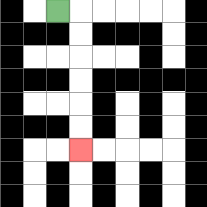{'start': '[2, 0]', 'end': '[3, 6]', 'path_directions': 'R,D,D,D,D,D,D', 'path_coordinates': '[[2, 0], [3, 0], [3, 1], [3, 2], [3, 3], [3, 4], [3, 5], [3, 6]]'}